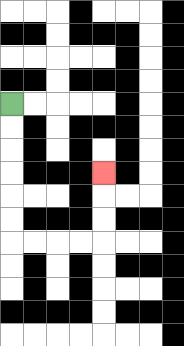{'start': '[0, 4]', 'end': '[4, 7]', 'path_directions': 'D,D,D,D,D,D,R,R,R,R,U,U,U', 'path_coordinates': '[[0, 4], [0, 5], [0, 6], [0, 7], [0, 8], [0, 9], [0, 10], [1, 10], [2, 10], [3, 10], [4, 10], [4, 9], [4, 8], [4, 7]]'}